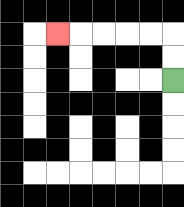{'start': '[7, 3]', 'end': '[2, 1]', 'path_directions': 'U,U,L,L,L,L,L', 'path_coordinates': '[[7, 3], [7, 2], [7, 1], [6, 1], [5, 1], [4, 1], [3, 1], [2, 1]]'}